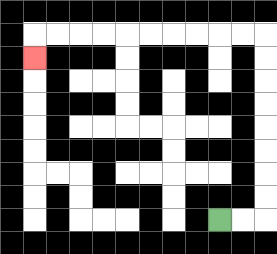{'start': '[9, 9]', 'end': '[1, 2]', 'path_directions': 'R,R,U,U,U,U,U,U,U,U,L,L,L,L,L,L,L,L,L,L,D', 'path_coordinates': '[[9, 9], [10, 9], [11, 9], [11, 8], [11, 7], [11, 6], [11, 5], [11, 4], [11, 3], [11, 2], [11, 1], [10, 1], [9, 1], [8, 1], [7, 1], [6, 1], [5, 1], [4, 1], [3, 1], [2, 1], [1, 1], [1, 2]]'}